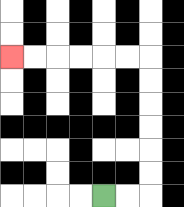{'start': '[4, 8]', 'end': '[0, 2]', 'path_directions': 'R,R,U,U,U,U,U,U,L,L,L,L,L,L', 'path_coordinates': '[[4, 8], [5, 8], [6, 8], [6, 7], [6, 6], [6, 5], [6, 4], [6, 3], [6, 2], [5, 2], [4, 2], [3, 2], [2, 2], [1, 2], [0, 2]]'}